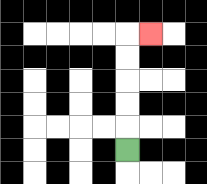{'start': '[5, 6]', 'end': '[6, 1]', 'path_directions': 'U,U,U,U,U,R', 'path_coordinates': '[[5, 6], [5, 5], [5, 4], [5, 3], [5, 2], [5, 1], [6, 1]]'}